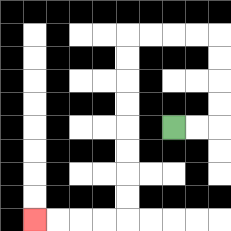{'start': '[7, 5]', 'end': '[1, 9]', 'path_directions': 'R,R,U,U,U,U,L,L,L,L,D,D,D,D,D,D,D,D,L,L,L,L', 'path_coordinates': '[[7, 5], [8, 5], [9, 5], [9, 4], [9, 3], [9, 2], [9, 1], [8, 1], [7, 1], [6, 1], [5, 1], [5, 2], [5, 3], [5, 4], [5, 5], [5, 6], [5, 7], [5, 8], [5, 9], [4, 9], [3, 9], [2, 9], [1, 9]]'}